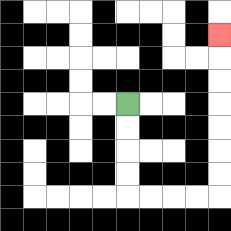{'start': '[5, 4]', 'end': '[9, 1]', 'path_directions': 'D,D,D,D,R,R,R,R,U,U,U,U,U,U,U', 'path_coordinates': '[[5, 4], [5, 5], [5, 6], [5, 7], [5, 8], [6, 8], [7, 8], [8, 8], [9, 8], [9, 7], [9, 6], [9, 5], [9, 4], [9, 3], [9, 2], [9, 1]]'}